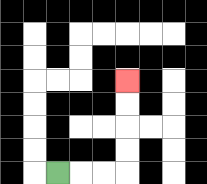{'start': '[2, 7]', 'end': '[5, 3]', 'path_directions': 'R,R,R,U,U,U,U', 'path_coordinates': '[[2, 7], [3, 7], [4, 7], [5, 7], [5, 6], [5, 5], [5, 4], [5, 3]]'}